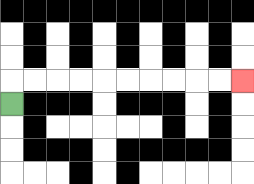{'start': '[0, 4]', 'end': '[10, 3]', 'path_directions': 'U,R,R,R,R,R,R,R,R,R,R', 'path_coordinates': '[[0, 4], [0, 3], [1, 3], [2, 3], [3, 3], [4, 3], [5, 3], [6, 3], [7, 3], [8, 3], [9, 3], [10, 3]]'}